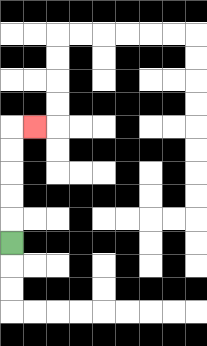{'start': '[0, 10]', 'end': '[1, 5]', 'path_directions': 'U,U,U,U,U,R', 'path_coordinates': '[[0, 10], [0, 9], [0, 8], [0, 7], [0, 6], [0, 5], [1, 5]]'}